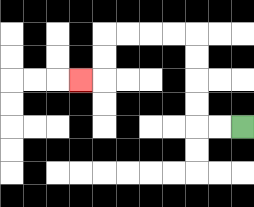{'start': '[10, 5]', 'end': '[3, 3]', 'path_directions': 'L,L,U,U,U,U,L,L,L,L,D,D,L', 'path_coordinates': '[[10, 5], [9, 5], [8, 5], [8, 4], [8, 3], [8, 2], [8, 1], [7, 1], [6, 1], [5, 1], [4, 1], [4, 2], [4, 3], [3, 3]]'}